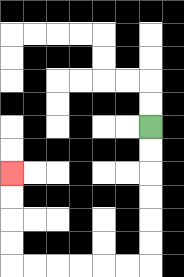{'start': '[6, 5]', 'end': '[0, 7]', 'path_directions': 'D,D,D,D,D,D,L,L,L,L,L,L,U,U,U,U', 'path_coordinates': '[[6, 5], [6, 6], [6, 7], [6, 8], [6, 9], [6, 10], [6, 11], [5, 11], [4, 11], [3, 11], [2, 11], [1, 11], [0, 11], [0, 10], [0, 9], [0, 8], [0, 7]]'}